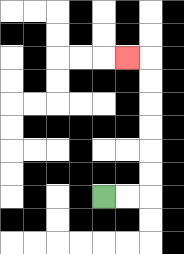{'start': '[4, 8]', 'end': '[5, 2]', 'path_directions': 'R,R,U,U,U,U,U,U,L', 'path_coordinates': '[[4, 8], [5, 8], [6, 8], [6, 7], [6, 6], [6, 5], [6, 4], [6, 3], [6, 2], [5, 2]]'}